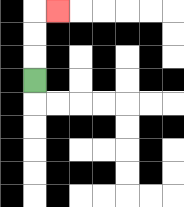{'start': '[1, 3]', 'end': '[2, 0]', 'path_directions': 'U,U,U,R', 'path_coordinates': '[[1, 3], [1, 2], [1, 1], [1, 0], [2, 0]]'}